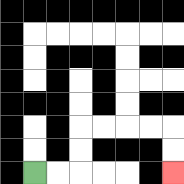{'start': '[1, 7]', 'end': '[7, 7]', 'path_directions': 'R,R,U,U,R,R,R,R,D,D', 'path_coordinates': '[[1, 7], [2, 7], [3, 7], [3, 6], [3, 5], [4, 5], [5, 5], [6, 5], [7, 5], [7, 6], [7, 7]]'}